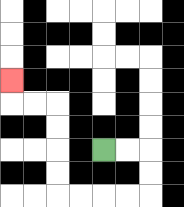{'start': '[4, 6]', 'end': '[0, 3]', 'path_directions': 'R,R,D,D,L,L,L,L,U,U,U,U,L,L,U', 'path_coordinates': '[[4, 6], [5, 6], [6, 6], [6, 7], [6, 8], [5, 8], [4, 8], [3, 8], [2, 8], [2, 7], [2, 6], [2, 5], [2, 4], [1, 4], [0, 4], [0, 3]]'}